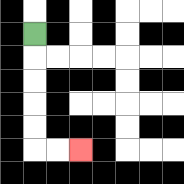{'start': '[1, 1]', 'end': '[3, 6]', 'path_directions': 'D,D,D,D,D,R,R', 'path_coordinates': '[[1, 1], [1, 2], [1, 3], [1, 4], [1, 5], [1, 6], [2, 6], [3, 6]]'}